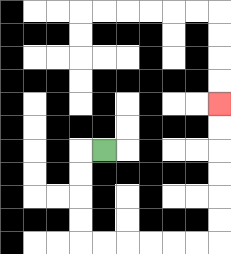{'start': '[4, 6]', 'end': '[9, 4]', 'path_directions': 'L,D,D,D,D,R,R,R,R,R,R,U,U,U,U,U,U', 'path_coordinates': '[[4, 6], [3, 6], [3, 7], [3, 8], [3, 9], [3, 10], [4, 10], [5, 10], [6, 10], [7, 10], [8, 10], [9, 10], [9, 9], [9, 8], [9, 7], [9, 6], [9, 5], [9, 4]]'}